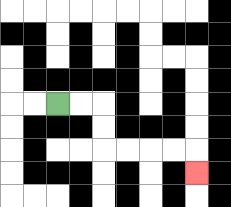{'start': '[2, 4]', 'end': '[8, 7]', 'path_directions': 'R,R,D,D,R,R,R,R,D', 'path_coordinates': '[[2, 4], [3, 4], [4, 4], [4, 5], [4, 6], [5, 6], [6, 6], [7, 6], [8, 6], [8, 7]]'}